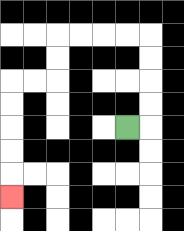{'start': '[5, 5]', 'end': '[0, 8]', 'path_directions': 'R,U,U,U,U,L,L,L,L,D,D,L,L,D,D,D,D,D', 'path_coordinates': '[[5, 5], [6, 5], [6, 4], [6, 3], [6, 2], [6, 1], [5, 1], [4, 1], [3, 1], [2, 1], [2, 2], [2, 3], [1, 3], [0, 3], [0, 4], [0, 5], [0, 6], [0, 7], [0, 8]]'}